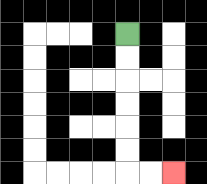{'start': '[5, 1]', 'end': '[7, 7]', 'path_directions': 'D,D,D,D,D,D,R,R', 'path_coordinates': '[[5, 1], [5, 2], [5, 3], [5, 4], [5, 5], [5, 6], [5, 7], [6, 7], [7, 7]]'}